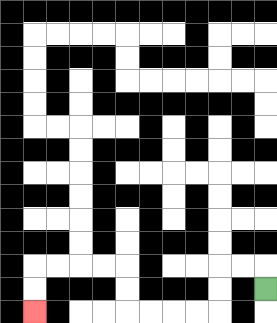{'start': '[11, 12]', 'end': '[1, 13]', 'path_directions': 'U,L,L,D,D,L,L,L,L,U,U,L,L,L,L,D,D', 'path_coordinates': '[[11, 12], [11, 11], [10, 11], [9, 11], [9, 12], [9, 13], [8, 13], [7, 13], [6, 13], [5, 13], [5, 12], [5, 11], [4, 11], [3, 11], [2, 11], [1, 11], [1, 12], [1, 13]]'}